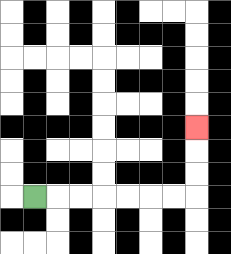{'start': '[1, 8]', 'end': '[8, 5]', 'path_directions': 'R,R,R,R,R,R,R,U,U,U', 'path_coordinates': '[[1, 8], [2, 8], [3, 8], [4, 8], [5, 8], [6, 8], [7, 8], [8, 8], [8, 7], [8, 6], [8, 5]]'}